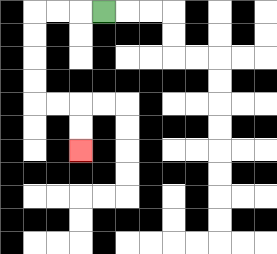{'start': '[4, 0]', 'end': '[3, 6]', 'path_directions': 'L,L,L,D,D,D,D,R,R,D,D', 'path_coordinates': '[[4, 0], [3, 0], [2, 0], [1, 0], [1, 1], [1, 2], [1, 3], [1, 4], [2, 4], [3, 4], [3, 5], [3, 6]]'}